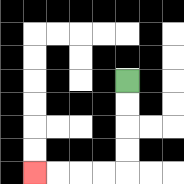{'start': '[5, 3]', 'end': '[1, 7]', 'path_directions': 'D,D,D,D,L,L,L,L', 'path_coordinates': '[[5, 3], [5, 4], [5, 5], [5, 6], [5, 7], [4, 7], [3, 7], [2, 7], [1, 7]]'}